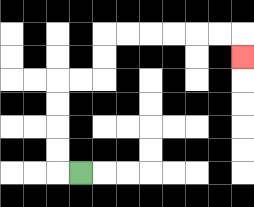{'start': '[3, 7]', 'end': '[10, 2]', 'path_directions': 'L,U,U,U,U,R,R,U,U,R,R,R,R,R,R,D', 'path_coordinates': '[[3, 7], [2, 7], [2, 6], [2, 5], [2, 4], [2, 3], [3, 3], [4, 3], [4, 2], [4, 1], [5, 1], [6, 1], [7, 1], [8, 1], [9, 1], [10, 1], [10, 2]]'}